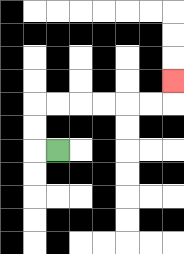{'start': '[2, 6]', 'end': '[7, 3]', 'path_directions': 'L,U,U,R,R,R,R,R,R,U', 'path_coordinates': '[[2, 6], [1, 6], [1, 5], [1, 4], [2, 4], [3, 4], [4, 4], [5, 4], [6, 4], [7, 4], [7, 3]]'}